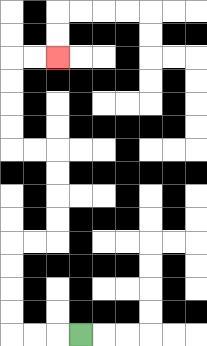{'start': '[3, 14]', 'end': '[2, 2]', 'path_directions': 'L,L,L,U,U,U,U,R,R,U,U,U,U,L,L,U,U,U,U,R,R', 'path_coordinates': '[[3, 14], [2, 14], [1, 14], [0, 14], [0, 13], [0, 12], [0, 11], [0, 10], [1, 10], [2, 10], [2, 9], [2, 8], [2, 7], [2, 6], [1, 6], [0, 6], [0, 5], [0, 4], [0, 3], [0, 2], [1, 2], [2, 2]]'}